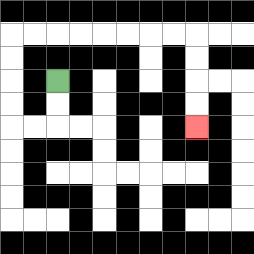{'start': '[2, 3]', 'end': '[8, 5]', 'path_directions': 'D,D,L,L,U,U,U,U,R,R,R,R,R,R,R,R,D,D,D,D', 'path_coordinates': '[[2, 3], [2, 4], [2, 5], [1, 5], [0, 5], [0, 4], [0, 3], [0, 2], [0, 1], [1, 1], [2, 1], [3, 1], [4, 1], [5, 1], [6, 1], [7, 1], [8, 1], [8, 2], [8, 3], [8, 4], [8, 5]]'}